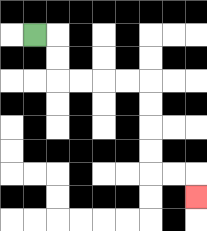{'start': '[1, 1]', 'end': '[8, 8]', 'path_directions': 'R,D,D,R,R,R,R,D,D,D,D,R,R,D', 'path_coordinates': '[[1, 1], [2, 1], [2, 2], [2, 3], [3, 3], [4, 3], [5, 3], [6, 3], [6, 4], [6, 5], [6, 6], [6, 7], [7, 7], [8, 7], [8, 8]]'}